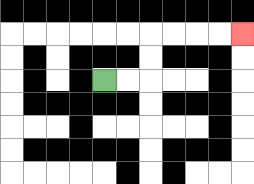{'start': '[4, 3]', 'end': '[10, 1]', 'path_directions': 'R,R,U,U,R,R,R,R', 'path_coordinates': '[[4, 3], [5, 3], [6, 3], [6, 2], [6, 1], [7, 1], [8, 1], [9, 1], [10, 1]]'}